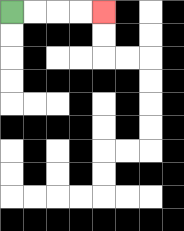{'start': '[0, 0]', 'end': '[4, 0]', 'path_directions': 'R,R,R,R', 'path_coordinates': '[[0, 0], [1, 0], [2, 0], [3, 0], [4, 0]]'}